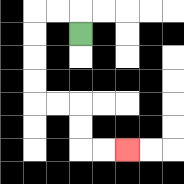{'start': '[3, 1]', 'end': '[5, 6]', 'path_directions': 'U,L,L,D,D,D,D,R,R,D,D,R,R', 'path_coordinates': '[[3, 1], [3, 0], [2, 0], [1, 0], [1, 1], [1, 2], [1, 3], [1, 4], [2, 4], [3, 4], [3, 5], [3, 6], [4, 6], [5, 6]]'}